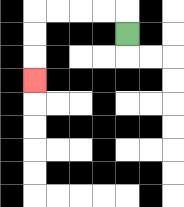{'start': '[5, 1]', 'end': '[1, 3]', 'path_directions': 'U,L,L,L,L,D,D,D', 'path_coordinates': '[[5, 1], [5, 0], [4, 0], [3, 0], [2, 0], [1, 0], [1, 1], [1, 2], [1, 3]]'}